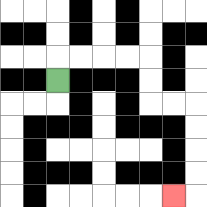{'start': '[2, 3]', 'end': '[7, 8]', 'path_directions': 'U,R,R,R,R,D,D,R,R,D,D,D,D,L', 'path_coordinates': '[[2, 3], [2, 2], [3, 2], [4, 2], [5, 2], [6, 2], [6, 3], [6, 4], [7, 4], [8, 4], [8, 5], [8, 6], [8, 7], [8, 8], [7, 8]]'}